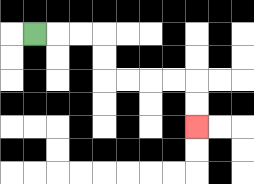{'start': '[1, 1]', 'end': '[8, 5]', 'path_directions': 'R,R,R,D,D,R,R,R,R,D,D', 'path_coordinates': '[[1, 1], [2, 1], [3, 1], [4, 1], [4, 2], [4, 3], [5, 3], [6, 3], [7, 3], [8, 3], [8, 4], [8, 5]]'}